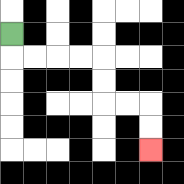{'start': '[0, 1]', 'end': '[6, 6]', 'path_directions': 'D,R,R,R,R,D,D,R,R,D,D', 'path_coordinates': '[[0, 1], [0, 2], [1, 2], [2, 2], [3, 2], [4, 2], [4, 3], [4, 4], [5, 4], [6, 4], [6, 5], [6, 6]]'}